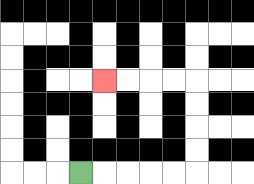{'start': '[3, 7]', 'end': '[4, 3]', 'path_directions': 'R,R,R,R,R,U,U,U,U,L,L,L,L', 'path_coordinates': '[[3, 7], [4, 7], [5, 7], [6, 7], [7, 7], [8, 7], [8, 6], [8, 5], [8, 4], [8, 3], [7, 3], [6, 3], [5, 3], [4, 3]]'}